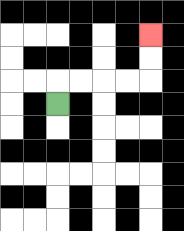{'start': '[2, 4]', 'end': '[6, 1]', 'path_directions': 'U,R,R,R,R,U,U', 'path_coordinates': '[[2, 4], [2, 3], [3, 3], [4, 3], [5, 3], [6, 3], [6, 2], [6, 1]]'}